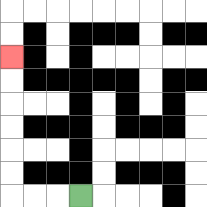{'start': '[3, 8]', 'end': '[0, 2]', 'path_directions': 'L,L,L,U,U,U,U,U,U', 'path_coordinates': '[[3, 8], [2, 8], [1, 8], [0, 8], [0, 7], [0, 6], [0, 5], [0, 4], [0, 3], [0, 2]]'}